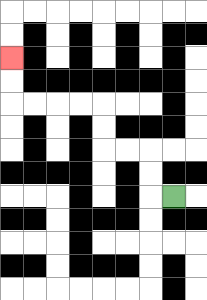{'start': '[7, 8]', 'end': '[0, 2]', 'path_directions': 'L,U,U,L,L,U,U,L,L,L,L,U,U', 'path_coordinates': '[[7, 8], [6, 8], [6, 7], [6, 6], [5, 6], [4, 6], [4, 5], [4, 4], [3, 4], [2, 4], [1, 4], [0, 4], [0, 3], [0, 2]]'}